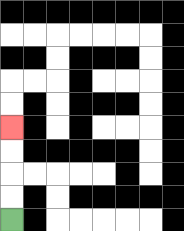{'start': '[0, 9]', 'end': '[0, 5]', 'path_directions': 'U,U,U,U', 'path_coordinates': '[[0, 9], [0, 8], [0, 7], [0, 6], [0, 5]]'}